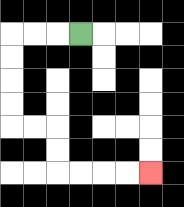{'start': '[3, 1]', 'end': '[6, 7]', 'path_directions': 'L,L,L,D,D,D,D,R,R,D,D,R,R,R,R', 'path_coordinates': '[[3, 1], [2, 1], [1, 1], [0, 1], [0, 2], [0, 3], [0, 4], [0, 5], [1, 5], [2, 5], [2, 6], [2, 7], [3, 7], [4, 7], [5, 7], [6, 7]]'}